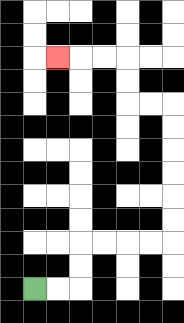{'start': '[1, 12]', 'end': '[2, 2]', 'path_directions': 'R,R,U,U,R,R,R,R,U,U,U,U,U,U,L,L,U,U,L,L,L', 'path_coordinates': '[[1, 12], [2, 12], [3, 12], [3, 11], [3, 10], [4, 10], [5, 10], [6, 10], [7, 10], [7, 9], [7, 8], [7, 7], [7, 6], [7, 5], [7, 4], [6, 4], [5, 4], [5, 3], [5, 2], [4, 2], [3, 2], [2, 2]]'}